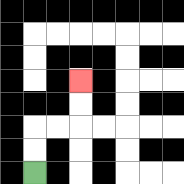{'start': '[1, 7]', 'end': '[3, 3]', 'path_directions': 'U,U,R,R,U,U', 'path_coordinates': '[[1, 7], [1, 6], [1, 5], [2, 5], [3, 5], [3, 4], [3, 3]]'}